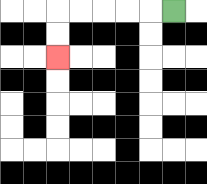{'start': '[7, 0]', 'end': '[2, 2]', 'path_directions': 'L,L,L,L,L,D,D', 'path_coordinates': '[[7, 0], [6, 0], [5, 0], [4, 0], [3, 0], [2, 0], [2, 1], [2, 2]]'}